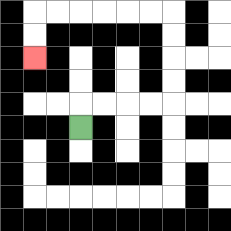{'start': '[3, 5]', 'end': '[1, 2]', 'path_directions': 'U,R,R,R,R,U,U,U,U,L,L,L,L,L,L,D,D', 'path_coordinates': '[[3, 5], [3, 4], [4, 4], [5, 4], [6, 4], [7, 4], [7, 3], [7, 2], [7, 1], [7, 0], [6, 0], [5, 0], [4, 0], [3, 0], [2, 0], [1, 0], [1, 1], [1, 2]]'}